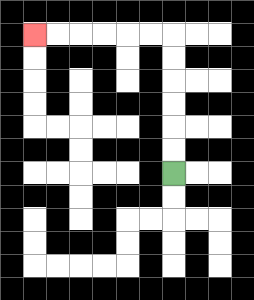{'start': '[7, 7]', 'end': '[1, 1]', 'path_directions': 'U,U,U,U,U,U,L,L,L,L,L,L', 'path_coordinates': '[[7, 7], [7, 6], [7, 5], [7, 4], [7, 3], [7, 2], [7, 1], [6, 1], [5, 1], [4, 1], [3, 1], [2, 1], [1, 1]]'}